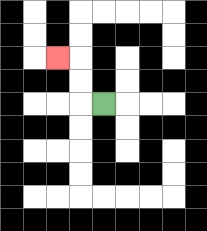{'start': '[4, 4]', 'end': '[2, 2]', 'path_directions': 'L,U,U,L', 'path_coordinates': '[[4, 4], [3, 4], [3, 3], [3, 2], [2, 2]]'}